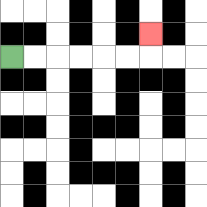{'start': '[0, 2]', 'end': '[6, 1]', 'path_directions': 'R,R,R,R,R,R,U', 'path_coordinates': '[[0, 2], [1, 2], [2, 2], [3, 2], [4, 2], [5, 2], [6, 2], [6, 1]]'}